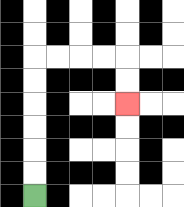{'start': '[1, 8]', 'end': '[5, 4]', 'path_directions': 'U,U,U,U,U,U,R,R,R,R,D,D', 'path_coordinates': '[[1, 8], [1, 7], [1, 6], [1, 5], [1, 4], [1, 3], [1, 2], [2, 2], [3, 2], [4, 2], [5, 2], [5, 3], [5, 4]]'}